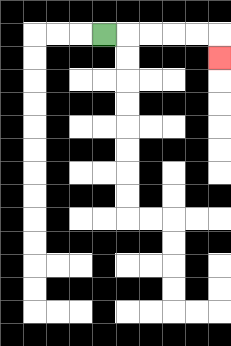{'start': '[4, 1]', 'end': '[9, 2]', 'path_directions': 'R,R,R,R,R,D', 'path_coordinates': '[[4, 1], [5, 1], [6, 1], [7, 1], [8, 1], [9, 1], [9, 2]]'}